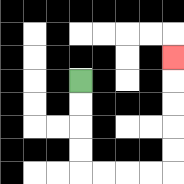{'start': '[3, 3]', 'end': '[7, 2]', 'path_directions': 'D,D,D,D,R,R,R,R,U,U,U,U,U', 'path_coordinates': '[[3, 3], [3, 4], [3, 5], [3, 6], [3, 7], [4, 7], [5, 7], [6, 7], [7, 7], [7, 6], [7, 5], [7, 4], [7, 3], [7, 2]]'}